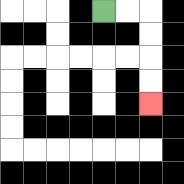{'start': '[4, 0]', 'end': '[6, 4]', 'path_directions': 'R,R,D,D,D,D', 'path_coordinates': '[[4, 0], [5, 0], [6, 0], [6, 1], [6, 2], [6, 3], [6, 4]]'}